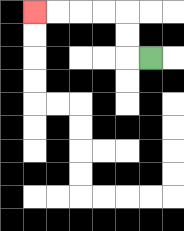{'start': '[6, 2]', 'end': '[1, 0]', 'path_directions': 'L,U,U,L,L,L,L', 'path_coordinates': '[[6, 2], [5, 2], [5, 1], [5, 0], [4, 0], [3, 0], [2, 0], [1, 0]]'}